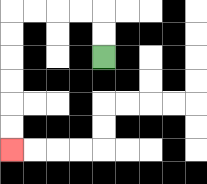{'start': '[4, 2]', 'end': '[0, 6]', 'path_directions': 'U,U,L,L,L,L,D,D,D,D,D,D', 'path_coordinates': '[[4, 2], [4, 1], [4, 0], [3, 0], [2, 0], [1, 0], [0, 0], [0, 1], [0, 2], [0, 3], [0, 4], [0, 5], [0, 6]]'}